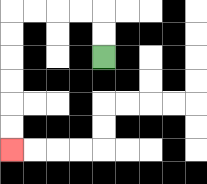{'start': '[4, 2]', 'end': '[0, 6]', 'path_directions': 'U,U,L,L,L,L,D,D,D,D,D,D', 'path_coordinates': '[[4, 2], [4, 1], [4, 0], [3, 0], [2, 0], [1, 0], [0, 0], [0, 1], [0, 2], [0, 3], [0, 4], [0, 5], [0, 6]]'}